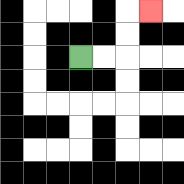{'start': '[3, 2]', 'end': '[6, 0]', 'path_directions': 'R,R,U,U,R', 'path_coordinates': '[[3, 2], [4, 2], [5, 2], [5, 1], [5, 0], [6, 0]]'}